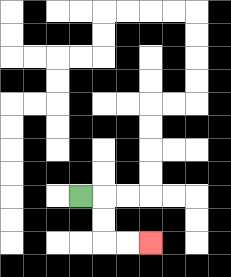{'start': '[3, 8]', 'end': '[6, 10]', 'path_directions': 'R,D,D,R,R', 'path_coordinates': '[[3, 8], [4, 8], [4, 9], [4, 10], [5, 10], [6, 10]]'}